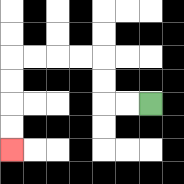{'start': '[6, 4]', 'end': '[0, 6]', 'path_directions': 'L,L,U,U,L,L,L,L,D,D,D,D', 'path_coordinates': '[[6, 4], [5, 4], [4, 4], [4, 3], [4, 2], [3, 2], [2, 2], [1, 2], [0, 2], [0, 3], [0, 4], [0, 5], [0, 6]]'}